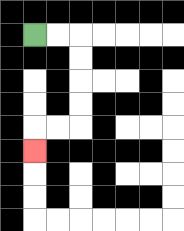{'start': '[1, 1]', 'end': '[1, 6]', 'path_directions': 'R,R,D,D,D,D,L,L,D', 'path_coordinates': '[[1, 1], [2, 1], [3, 1], [3, 2], [3, 3], [3, 4], [3, 5], [2, 5], [1, 5], [1, 6]]'}